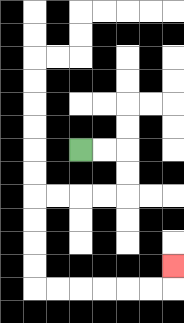{'start': '[3, 6]', 'end': '[7, 11]', 'path_directions': 'R,R,D,D,L,L,L,L,D,D,D,D,R,R,R,R,R,R,U', 'path_coordinates': '[[3, 6], [4, 6], [5, 6], [5, 7], [5, 8], [4, 8], [3, 8], [2, 8], [1, 8], [1, 9], [1, 10], [1, 11], [1, 12], [2, 12], [3, 12], [4, 12], [5, 12], [6, 12], [7, 12], [7, 11]]'}